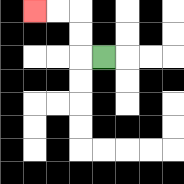{'start': '[4, 2]', 'end': '[1, 0]', 'path_directions': 'L,U,U,L,L', 'path_coordinates': '[[4, 2], [3, 2], [3, 1], [3, 0], [2, 0], [1, 0]]'}